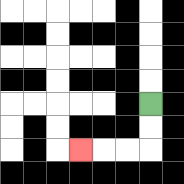{'start': '[6, 4]', 'end': '[3, 6]', 'path_directions': 'D,D,L,L,L', 'path_coordinates': '[[6, 4], [6, 5], [6, 6], [5, 6], [4, 6], [3, 6]]'}